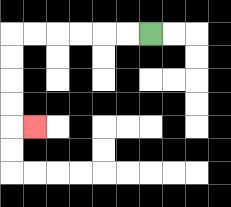{'start': '[6, 1]', 'end': '[1, 5]', 'path_directions': 'L,L,L,L,L,L,D,D,D,D,R', 'path_coordinates': '[[6, 1], [5, 1], [4, 1], [3, 1], [2, 1], [1, 1], [0, 1], [0, 2], [0, 3], [0, 4], [0, 5], [1, 5]]'}